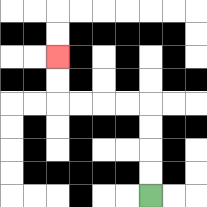{'start': '[6, 8]', 'end': '[2, 2]', 'path_directions': 'U,U,U,U,L,L,L,L,U,U', 'path_coordinates': '[[6, 8], [6, 7], [6, 6], [6, 5], [6, 4], [5, 4], [4, 4], [3, 4], [2, 4], [2, 3], [2, 2]]'}